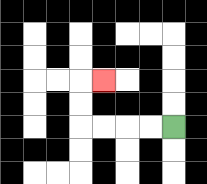{'start': '[7, 5]', 'end': '[4, 3]', 'path_directions': 'L,L,L,L,U,U,R', 'path_coordinates': '[[7, 5], [6, 5], [5, 5], [4, 5], [3, 5], [3, 4], [3, 3], [4, 3]]'}